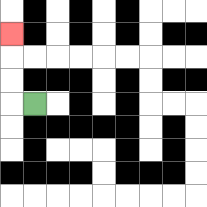{'start': '[1, 4]', 'end': '[0, 1]', 'path_directions': 'L,U,U,U', 'path_coordinates': '[[1, 4], [0, 4], [0, 3], [0, 2], [0, 1]]'}